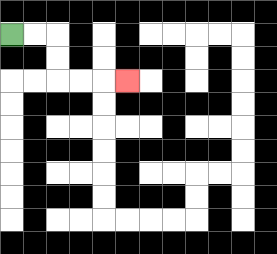{'start': '[0, 1]', 'end': '[5, 3]', 'path_directions': 'R,R,D,D,R,R,R', 'path_coordinates': '[[0, 1], [1, 1], [2, 1], [2, 2], [2, 3], [3, 3], [4, 3], [5, 3]]'}